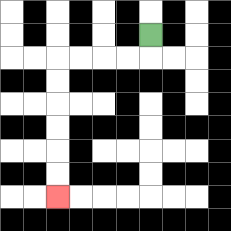{'start': '[6, 1]', 'end': '[2, 8]', 'path_directions': 'D,L,L,L,L,D,D,D,D,D,D', 'path_coordinates': '[[6, 1], [6, 2], [5, 2], [4, 2], [3, 2], [2, 2], [2, 3], [2, 4], [2, 5], [2, 6], [2, 7], [2, 8]]'}